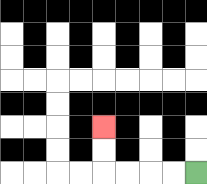{'start': '[8, 7]', 'end': '[4, 5]', 'path_directions': 'L,L,L,L,U,U', 'path_coordinates': '[[8, 7], [7, 7], [6, 7], [5, 7], [4, 7], [4, 6], [4, 5]]'}